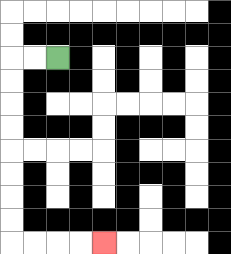{'start': '[2, 2]', 'end': '[4, 10]', 'path_directions': 'L,L,D,D,D,D,D,D,D,D,R,R,R,R', 'path_coordinates': '[[2, 2], [1, 2], [0, 2], [0, 3], [0, 4], [0, 5], [0, 6], [0, 7], [0, 8], [0, 9], [0, 10], [1, 10], [2, 10], [3, 10], [4, 10]]'}